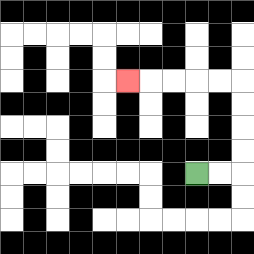{'start': '[8, 7]', 'end': '[5, 3]', 'path_directions': 'R,R,U,U,U,U,L,L,L,L,L', 'path_coordinates': '[[8, 7], [9, 7], [10, 7], [10, 6], [10, 5], [10, 4], [10, 3], [9, 3], [8, 3], [7, 3], [6, 3], [5, 3]]'}